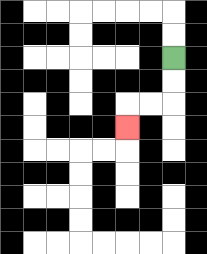{'start': '[7, 2]', 'end': '[5, 5]', 'path_directions': 'D,D,L,L,D', 'path_coordinates': '[[7, 2], [7, 3], [7, 4], [6, 4], [5, 4], [5, 5]]'}